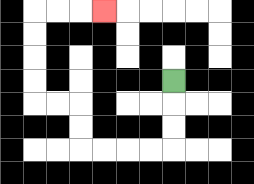{'start': '[7, 3]', 'end': '[4, 0]', 'path_directions': 'D,D,D,L,L,L,L,U,U,L,L,U,U,U,U,R,R,R', 'path_coordinates': '[[7, 3], [7, 4], [7, 5], [7, 6], [6, 6], [5, 6], [4, 6], [3, 6], [3, 5], [3, 4], [2, 4], [1, 4], [1, 3], [1, 2], [1, 1], [1, 0], [2, 0], [3, 0], [4, 0]]'}